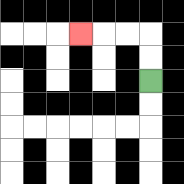{'start': '[6, 3]', 'end': '[3, 1]', 'path_directions': 'U,U,L,L,L', 'path_coordinates': '[[6, 3], [6, 2], [6, 1], [5, 1], [4, 1], [3, 1]]'}